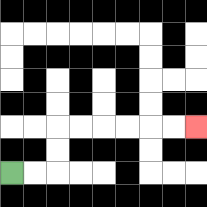{'start': '[0, 7]', 'end': '[8, 5]', 'path_directions': 'R,R,U,U,R,R,R,R,R,R', 'path_coordinates': '[[0, 7], [1, 7], [2, 7], [2, 6], [2, 5], [3, 5], [4, 5], [5, 5], [6, 5], [7, 5], [8, 5]]'}